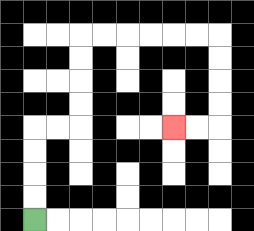{'start': '[1, 9]', 'end': '[7, 5]', 'path_directions': 'U,U,U,U,R,R,U,U,U,U,R,R,R,R,R,R,D,D,D,D,L,L', 'path_coordinates': '[[1, 9], [1, 8], [1, 7], [1, 6], [1, 5], [2, 5], [3, 5], [3, 4], [3, 3], [3, 2], [3, 1], [4, 1], [5, 1], [6, 1], [7, 1], [8, 1], [9, 1], [9, 2], [9, 3], [9, 4], [9, 5], [8, 5], [7, 5]]'}